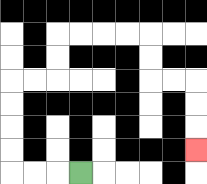{'start': '[3, 7]', 'end': '[8, 6]', 'path_directions': 'L,L,L,U,U,U,U,R,R,U,U,R,R,R,R,D,D,R,R,D,D,D', 'path_coordinates': '[[3, 7], [2, 7], [1, 7], [0, 7], [0, 6], [0, 5], [0, 4], [0, 3], [1, 3], [2, 3], [2, 2], [2, 1], [3, 1], [4, 1], [5, 1], [6, 1], [6, 2], [6, 3], [7, 3], [8, 3], [8, 4], [8, 5], [8, 6]]'}